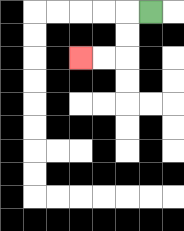{'start': '[6, 0]', 'end': '[3, 2]', 'path_directions': 'L,D,D,L,L', 'path_coordinates': '[[6, 0], [5, 0], [5, 1], [5, 2], [4, 2], [3, 2]]'}